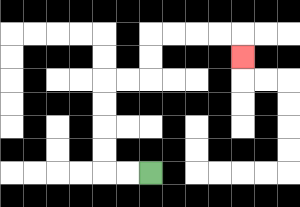{'start': '[6, 7]', 'end': '[10, 2]', 'path_directions': 'L,L,U,U,U,U,R,R,U,U,R,R,R,R,D', 'path_coordinates': '[[6, 7], [5, 7], [4, 7], [4, 6], [4, 5], [4, 4], [4, 3], [5, 3], [6, 3], [6, 2], [6, 1], [7, 1], [8, 1], [9, 1], [10, 1], [10, 2]]'}